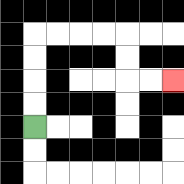{'start': '[1, 5]', 'end': '[7, 3]', 'path_directions': 'U,U,U,U,R,R,R,R,D,D,R,R', 'path_coordinates': '[[1, 5], [1, 4], [1, 3], [1, 2], [1, 1], [2, 1], [3, 1], [4, 1], [5, 1], [5, 2], [5, 3], [6, 3], [7, 3]]'}